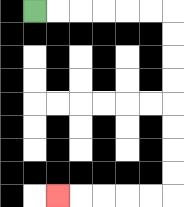{'start': '[1, 0]', 'end': '[2, 8]', 'path_directions': 'R,R,R,R,R,R,D,D,D,D,D,D,D,D,L,L,L,L,L', 'path_coordinates': '[[1, 0], [2, 0], [3, 0], [4, 0], [5, 0], [6, 0], [7, 0], [7, 1], [7, 2], [7, 3], [7, 4], [7, 5], [7, 6], [7, 7], [7, 8], [6, 8], [5, 8], [4, 8], [3, 8], [2, 8]]'}